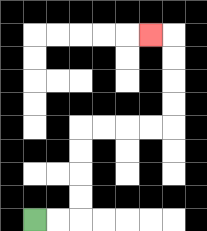{'start': '[1, 9]', 'end': '[6, 1]', 'path_directions': 'R,R,U,U,U,U,R,R,R,R,U,U,U,U,L', 'path_coordinates': '[[1, 9], [2, 9], [3, 9], [3, 8], [3, 7], [3, 6], [3, 5], [4, 5], [5, 5], [6, 5], [7, 5], [7, 4], [7, 3], [7, 2], [7, 1], [6, 1]]'}